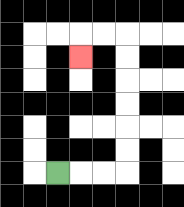{'start': '[2, 7]', 'end': '[3, 2]', 'path_directions': 'R,R,R,U,U,U,U,U,U,L,L,D', 'path_coordinates': '[[2, 7], [3, 7], [4, 7], [5, 7], [5, 6], [5, 5], [5, 4], [5, 3], [5, 2], [5, 1], [4, 1], [3, 1], [3, 2]]'}